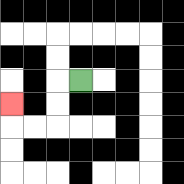{'start': '[3, 3]', 'end': '[0, 4]', 'path_directions': 'L,D,D,L,L,U', 'path_coordinates': '[[3, 3], [2, 3], [2, 4], [2, 5], [1, 5], [0, 5], [0, 4]]'}